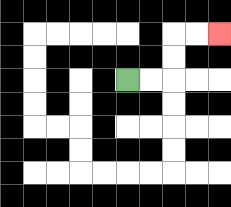{'start': '[5, 3]', 'end': '[9, 1]', 'path_directions': 'R,R,U,U,R,R', 'path_coordinates': '[[5, 3], [6, 3], [7, 3], [7, 2], [7, 1], [8, 1], [9, 1]]'}